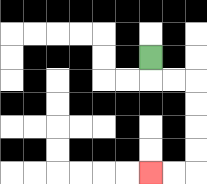{'start': '[6, 2]', 'end': '[6, 7]', 'path_directions': 'D,R,R,D,D,D,D,L,L', 'path_coordinates': '[[6, 2], [6, 3], [7, 3], [8, 3], [8, 4], [8, 5], [8, 6], [8, 7], [7, 7], [6, 7]]'}